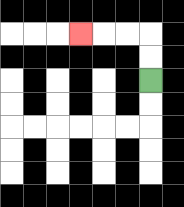{'start': '[6, 3]', 'end': '[3, 1]', 'path_directions': 'U,U,L,L,L', 'path_coordinates': '[[6, 3], [6, 2], [6, 1], [5, 1], [4, 1], [3, 1]]'}